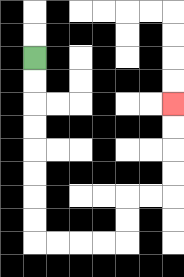{'start': '[1, 2]', 'end': '[7, 4]', 'path_directions': 'D,D,D,D,D,D,D,D,R,R,R,R,U,U,R,R,U,U,U,U', 'path_coordinates': '[[1, 2], [1, 3], [1, 4], [1, 5], [1, 6], [1, 7], [1, 8], [1, 9], [1, 10], [2, 10], [3, 10], [4, 10], [5, 10], [5, 9], [5, 8], [6, 8], [7, 8], [7, 7], [7, 6], [7, 5], [7, 4]]'}